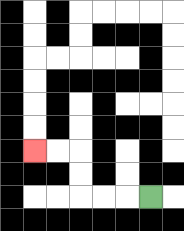{'start': '[6, 8]', 'end': '[1, 6]', 'path_directions': 'L,L,L,U,U,L,L', 'path_coordinates': '[[6, 8], [5, 8], [4, 8], [3, 8], [3, 7], [3, 6], [2, 6], [1, 6]]'}